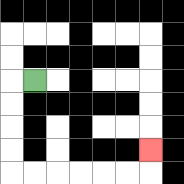{'start': '[1, 3]', 'end': '[6, 6]', 'path_directions': 'L,D,D,D,D,R,R,R,R,R,R,U', 'path_coordinates': '[[1, 3], [0, 3], [0, 4], [0, 5], [0, 6], [0, 7], [1, 7], [2, 7], [3, 7], [4, 7], [5, 7], [6, 7], [6, 6]]'}